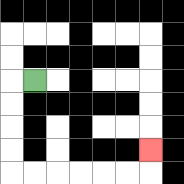{'start': '[1, 3]', 'end': '[6, 6]', 'path_directions': 'L,D,D,D,D,R,R,R,R,R,R,U', 'path_coordinates': '[[1, 3], [0, 3], [0, 4], [0, 5], [0, 6], [0, 7], [1, 7], [2, 7], [3, 7], [4, 7], [5, 7], [6, 7], [6, 6]]'}